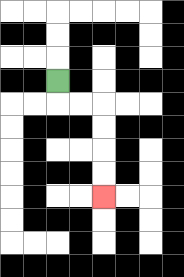{'start': '[2, 3]', 'end': '[4, 8]', 'path_directions': 'D,R,R,D,D,D,D', 'path_coordinates': '[[2, 3], [2, 4], [3, 4], [4, 4], [4, 5], [4, 6], [4, 7], [4, 8]]'}